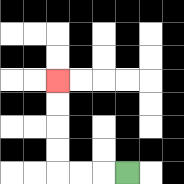{'start': '[5, 7]', 'end': '[2, 3]', 'path_directions': 'L,L,L,U,U,U,U', 'path_coordinates': '[[5, 7], [4, 7], [3, 7], [2, 7], [2, 6], [2, 5], [2, 4], [2, 3]]'}